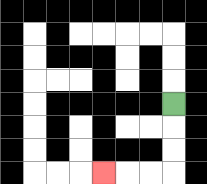{'start': '[7, 4]', 'end': '[4, 7]', 'path_directions': 'D,D,D,L,L,L', 'path_coordinates': '[[7, 4], [7, 5], [7, 6], [7, 7], [6, 7], [5, 7], [4, 7]]'}